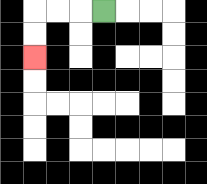{'start': '[4, 0]', 'end': '[1, 2]', 'path_directions': 'L,L,L,D,D', 'path_coordinates': '[[4, 0], [3, 0], [2, 0], [1, 0], [1, 1], [1, 2]]'}